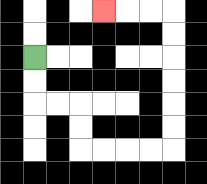{'start': '[1, 2]', 'end': '[4, 0]', 'path_directions': 'D,D,R,R,D,D,R,R,R,R,U,U,U,U,U,U,L,L,L', 'path_coordinates': '[[1, 2], [1, 3], [1, 4], [2, 4], [3, 4], [3, 5], [3, 6], [4, 6], [5, 6], [6, 6], [7, 6], [7, 5], [7, 4], [7, 3], [7, 2], [7, 1], [7, 0], [6, 0], [5, 0], [4, 0]]'}